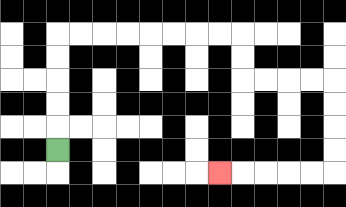{'start': '[2, 6]', 'end': '[9, 7]', 'path_directions': 'U,U,U,U,U,R,R,R,R,R,R,R,R,D,D,R,R,R,R,D,D,D,D,L,L,L,L,L', 'path_coordinates': '[[2, 6], [2, 5], [2, 4], [2, 3], [2, 2], [2, 1], [3, 1], [4, 1], [5, 1], [6, 1], [7, 1], [8, 1], [9, 1], [10, 1], [10, 2], [10, 3], [11, 3], [12, 3], [13, 3], [14, 3], [14, 4], [14, 5], [14, 6], [14, 7], [13, 7], [12, 7], [11, 7], [10, 7], [9, 7]]'}